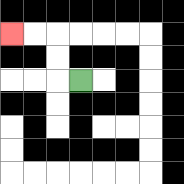{'start': '[3, 3]', 'end': '[0, 1]', 'path_directions': 'L,U,U,L,L', 'path_coordinates': '[[3, 3], [2, 3], [2, 2], [2, 1], [1, 1], [0, 1]]'}